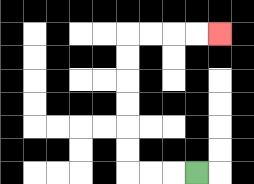{'start': '[8, 7]', 'end': '[9, 1]', 'path_directions': 'L,L,L,U,U,U,U,U,U,R,R,R,R', 'path_coordinates': '[[8, 7], [7, 7], [6, 7], [5, 7], [5, 6], [5, 5], [5, 4], [5, 3], [5, 2], [5, 1], [6, 1], [7, 1], [8, 1], [9, 1]]'}